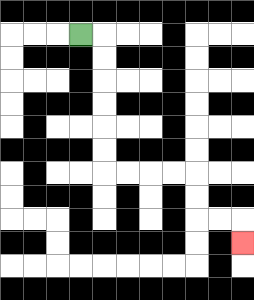{'start': '[3, 1]', 'end': '[10, 10]', 'path_directions': 'R,D,D,D,D,D,D,R,R,R,R,D,D,R,R,D', 'path_coordinates': '[[3, 1], [4, 1], [4, 2], [4, 3], [4, 4], [4, 5], [4, 6], [4, 7], [5, 7], [6, 7], [7, 7], [8, 7], [8, 8], [8, 9], [9, 9], [10, 9], [10, 10]]'}